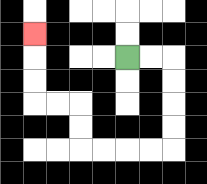{'start': '[5, 2]', 'end': '[1, 1]', 'path_directions': 'R,R,D,D,D,D,L,L,L,L,U,U,L,L,U,U,U', 'path_coordinates': '[[5, 2], [6, 2], [7, 2], [7, 3], [7, 4], [7, 5], [7, 6], [6, 6], [5, 6], [4, 6], [3, 6], [3, 5], [3, 4], [2, 4], [1, 4], [1, 3], [1, 2], [1, 1]]'}